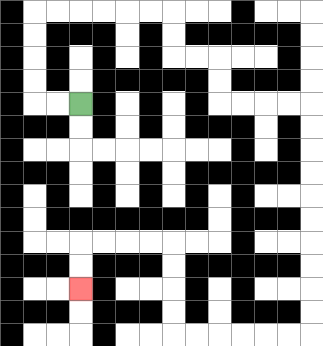{'start': '[3, 4]', 'end': '[3, 12]', 'path_directions': 'L,L,U,U,U,U,R,R,R,R,R,R,D,D,R,R,D,D,R,R,R,R,D,D,D,D,D,D,D,D,D,D,L,L,L,L,L,L,U,U,U,U,L,L,L,L,D,D', 'path_coordinates': '[[3, 4], [2, 4], [1, 4], [1, 3], [1, 2], [1, 1], [1, 0], [2, 0], [3, 0], [4, 0], [5, 0], [6, 0], [7, 0], [7, 1], [7, 2], [8, 2], [9, 2], [9, 3], [9, 4], [10, 4], [11, 4], [12, 4], [13, 4], [13, 5], [13, 6], [13, 7], [13, 8], [13, 9], [13, 10], [13, 11], [13, 12], [13, 13], [13, 14], [12, 14], [11, 14], [10, 14], [9, 14], [8, 14], [7, 14], [7, 13], [7, 12], [7, 11], [7, 10], [6, 10], [5, 10], [4, 10], [3, 10], [3, 11], [3, 12]]'}